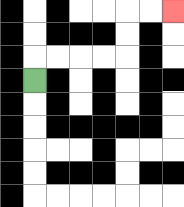{'start': '[1, 3]', 'end': '[7, 0]', 'path_directions': 'U,R,R,R,R,U,U,R,R', 'path_coordinates': '[[1, 3], [1, 2], [2, 2], [3, 2], [4, 2], [5, 2], [5, 1], [5, 0], [6, 0], [7, 0]]'}